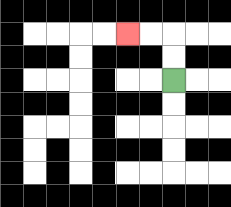{'start': '[7, 3]', 'end': '[5, 1]', 'path_directions': 'U,U,L,L', 'path_coordinates': '[[7, 3], [7, 2], [7, 1], [6, 1], [5, 1]]'}